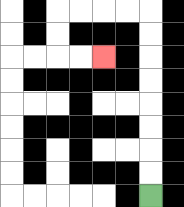{'start': '[6, 8]', 'end': '[4, 2]', 'path_directions': 'U,U,U,U,U,U,U,U,L,L,L,L,D,D,R,R', 'path_coordinates': '[[6, 8], [6, 7], [6, 6], [6, 5], [6, 4], [6, 3], [6, 2], [6, 1], [6, 0], [5, 0], [4, 0], [3, 0], [2, 0], [2, 1], [2, 2], [3, 2], [4, 2]]'}